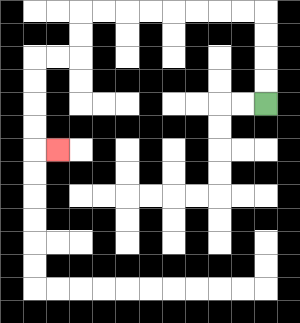{'start': '[11, 4]', 'end': '[2, 6]', 'path_directions': 'U,U,U,U,L,L,L,L,L,L,L,L,D,D,L,L,D,D,D,D,R', 'path_coordinates': '[[11, 4], [11, 3], [11, 2], [11, 1], [11, 0], [10, 0], [9, 0], [8, 0], [7, 0], [6, 0], [5, 0], [4, 0], [3, 0], [3, 1], [3, 2], [2, 2], [1, 2], [1, 3], [1, 4], [1, 5], [1, 6], [2, 6]]'}